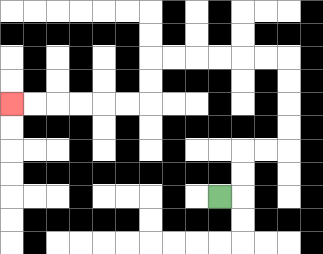{'start': '[9, 8]', 'end': '[0, 4]', 'path_directions': 'R,U,U,R,R,U,U,U,U,L,L,L,L,L,L,D,D,L,L,L,L,L,L', 'path_coordinates': '[[9, 8], [10, 8], [10, 7], [10, 6], [11, 6], [12, 6], [12, 5], [12, 4], [12, 3], [12, 2], [11, 2], [10, 2], [9, 2], [8, 2], [7, 2], [6, 2], [6, 3], [6, 4], [5, 4], [4, 4], [3, 4], [2, 4], [1, 4], [0, 4]]'}